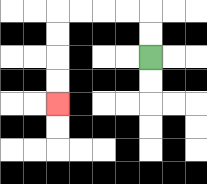{'start': '[6, 2]', 'end': '[2, 4]', 'path_directions': 'U,U,L,L,L,L,D,D,D,D', 'path_coordinates': '[[6, 2], [6, 1], [6, 0], [5, 0], [4, 0], [3, 0], [2, 0], [2, 1], [2, 2], [2, 3], [2, 4]]'}